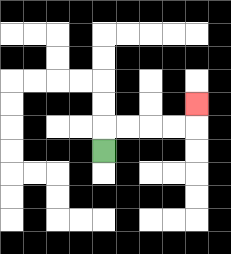{'start': '[4, 6]', 'end': '[8, 4]', 'path_directions': 'U,R,R,R,R,U', 'path_coordinates': '[[4, 6], [4, 5], [5, 5], [6, 5], [7, 5], [8, 5], [8, 4]]'}